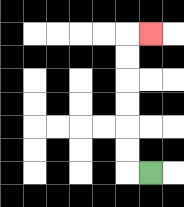{'start': '[6, 7]', 'end': '[6, 1]', 'path_directions': 'L,U,U,U,U,U,U,R', 'path_coordinates': '[[6, 7], [5, 7], [5, 6], [5, 5], [5, 4], [5, 3], [5, 2], [5, 1], [6, 1]]'}